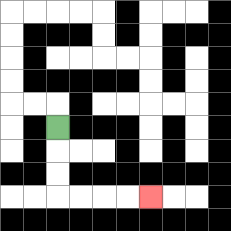{'start': '[2, 5]', 'end': '[6, 8]', 'path_directions': 'D,D,D,R,R,R,R', 'path_coordinates': '[[2, 5], [2, 6], [2, 7], [2, 8], [3, 8], [4, 8], [5, 8], [6, 8]]'}